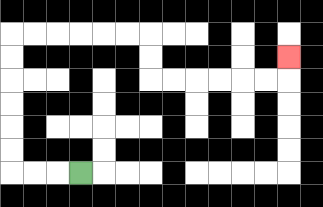{'start': '[3, 7]', 'end': '[12, 2]', 'path_directions': 'L,L,L,U,U,U,U,U,U,R,R,R,R,R,R,D,D,R,R,R,R,R,R,U', 'path_coordinates': '[[3, 7], [2, 7], [1, 7], [0, 7], [0, 6], [0, 5], [0, 4], [0, 3], [0, 2], [0, 1], [1, 1], [2, 1], [3, 1], [4, 1], [5, 1], [6, 1], [6, 2], [6, 3], [7, 3], [8, 3], [9, 3], [10, 3], [11, 3], [12, 3], [12, 2]]'}